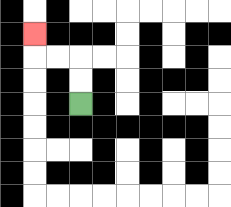{'start': '[3, 4]', 'end': '[1, 1]', 'path_directions': 'U,U,L,L,U', 'path_coordinates': '[[3, 4], [3, 3], [3, 2], [2, 2], [1, 2], [1, 1]]'}